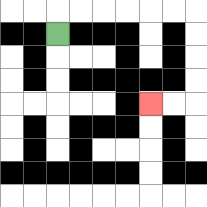{'start': '[2, 1]', 'end': '[6, 4]', 'path_directions': 'U,R,R,R,R,R,R,D,D,D,D,L,L', 'path_coordinates': '[[2, 1], [2, 0], [3, 0], [4, 0], [5, 0], [6, 0], [7, 0], [8, 0], [8, 1], [8, 2], [8, 3], [8, 4], [7, 4], [6, 4]]'}